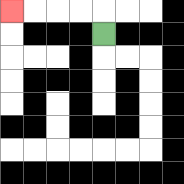{'start': '[4, 1]', 'end': '[0, 0]', 'path_directions': 'U,L,L,L,L', 'path_coordinates': '[[4, 1], [4, 0], [3, 0], [2, 0], [1, 0], [0, 0]]'}